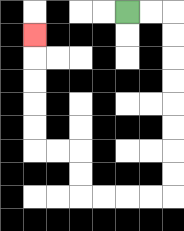{'start': '[5, 0]', 'end': '[1, 1]', 'path_directions': 'R,R,D,D,D,D,D,D,D,D,L,L,L,L,U,U,L,L,U,U,U,U,U', 'path_coordinates': '[[5, 0], [6, 0], [7, 0], [7, 1], [7, 2], [7, 3], [7, 4], [7, 5], [7, 6], [7, 7], [7, 8], [6, 8], [5, 8], [4, 8], [3, 8], [3, 7], [3, 6], [2, 6], [1, 6], [1, 5], [1, 4], [1, 3], [1, 2], [1, 1]]'}